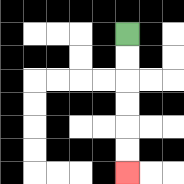{'start': '[5, 1]', 'end': '[5, 7]', 'path_directions': 'D,D,D,D,D,D', 'path_coordinates': '[[5, 1], [5, 2], [5, 3], [5, 4], [5, 5], [5, 6], [5, 7]]'}